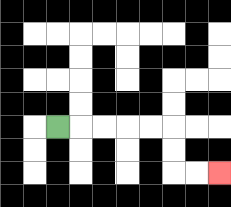{'start': '[2, 5]', 'end': '[9, 7]', 'path_directions': 'R,R,R,R,R,D,D,R,R', 'path_coordinates': '[[2, 5], [3, 5], [4, 5], [5, 5], [6, 5], [7, 5], [7, 6], [7, 7], [8, 7], [9, 7]]'}